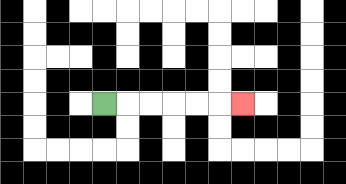{'start': '[4, 4]', 'end': '[10, 4]', 'path_directions': 'R,R,R,R,R,R', 'path_coordinates': '[[4, 4], [5, 4], [6, 4], [7, 4], [8, 4], [9, 4], [10, 4]]'}